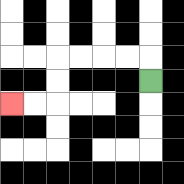{'start': '[6, 3]', 'end': '[0, 4]', 'path_directions': 'U,L,L,L,L,D,D,L,L', 'path_coordinates': '[[6, 3], [6, 2], [5, 2], [4, 2], [3, 2], [2, 2], [2, 3], [2, 4], [1, 4], [0, 4]]'}